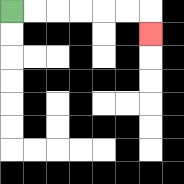{'start': '[0, 0]', 'end': '[6, 1]', 'path_directions': 'R,R,R,R,R,R,D', 'path_coordinates': '[[0, 0], [1, 0], [2, 0], [3, 0], [4, 0], [5, 0], [6, 0], [6, 1]]'}